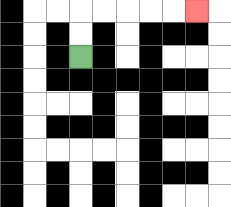{'start': '[3, 2]', 'end': '[8, 0]', 'path_directions': 'U,U,R,R,R,R,R', 'path_coordinates': '[[3, 2], [3, 1], [3, 0], [4, 0], [5, 0], [6, 0], [7, 0], [8, 0]]'}